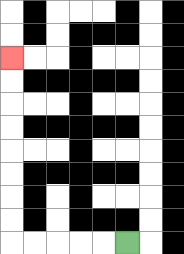{'start': '[5, 10]', 'end': '[0, 2]', 'path_directions': 'L,L,L,L,L,U,U,U,U,U,U,U,U', 'path_coordinates': '[[5, 10], [4, 10], [3, 10], [2, 10], [1, 10], [0, 10], [0, 9], [0, 8], [0, 7], [0, 6], [0, 5], [0, 4], [0, 3], [0, 2]]'}